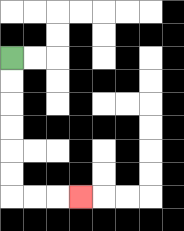{'start': '[0, 2]', 'end': '[3, 8]', 'path_directions': 'D,D,D,D,D,D,R,R,R', 'path_coordinates': '[[0, 2], [0, 3], [0, 4], [0, 5], [0, 6], [0, 7], [0, 8], [1, 8], [2, 8], [3, 8]]'}